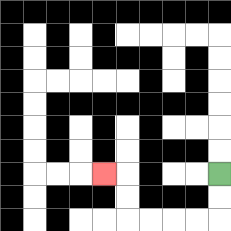{'start': '[9, 7]', 'end': '[4, 7]', 'path_directions': 'D,D,L,L,L,L,U,U,L', 'path_coordinates': '[[9, 7], [9, 8], [9, 9], [8, 9], [7, 9], [6, 9], [5, 9], [5, 8], [5, 7], [4, 7]]'}